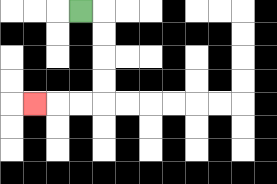{'start': '[3, 0]', 'end': '[1, 4]', 'path_directions': 'R,D,D,D,D,L,L,L', 'path_coordinates': '[[3, 0], [4, 0], [4, 1], [4, 2], [4, 3], [4, 4], [3, 4], [2, 4], [1, 4]]'}